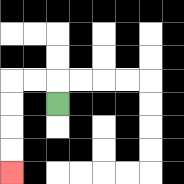{'start': '[2, 4]', 'end': '[0, 7]', 'path_directions': 'U,L,L,D,D,D,D', 'path_coordinates': '[[2, 4], [2, 3], [1, 3], [0, 3], [0, 4], [0, 5], [0, 6], [0, 7]]'}